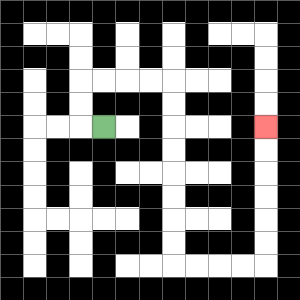{'start': '[4, 5]', 'end': '[11, 5]', 'path_directions': 'L,U,U,R,R,R,R,D,D,D,D,D,D,D,D,R,R,R,R,U,U,U,U,U,U', 'path_coordinates': '[[4, 5], [3, 5], [3, 4], [3, 3], [4, 3], [5, 3], [6, 3], [7, 3], [7, 4], [7, 5], [7, 6], [7, 7], [7, 8], [7, 9], [7, 10], [7, 11], [8, 11], [9, 11], [10, 11], [11, 11], [11, 10], [11, 9], [11, 8], [11, 7], [11, 6], [11, 5]]'}